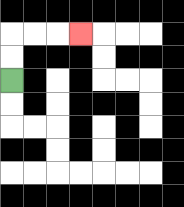{'start': '[0, 3]', 'end': '[3, 1]', 'path_directions': 'U,U,R,R,R', 'path_coordinates': '[[0, 3], [0, 2], [0, 1], [1, 1], [2, 1], [3, 1]]'}